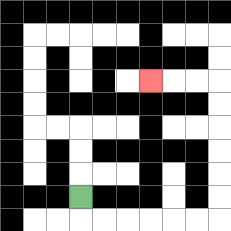{'start': '[3, 8]', 'end': '[6, 3]', 'path_directions': 'D,R,R,R,R,R,R,U,U,U,U,U,U,L,L,L', 'path_coordinates': '[[3, 8], [3, 9], [4, 9], [5, 9], [6, 9], [7, 9], [8, 9], [9, 9], [9, 8], [9, 7], [9, 6], [9, 5], [9, 4], [9, 3], [8, 3], [7, 3], [6, 3]]'}